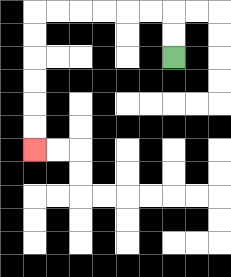{'start': '[7, 2]', 'end': '[1, 6]', 'path_directions': 'U,U,L,L,L,L,L,L,D,D,D,D,D,D', 'path_coordinates': '[[7, 2], [7, 1], [7, 0], [6, 0], [5, 0], [4, 0], [3, 0], [2, 0], [1, 0], [1, 1], [1, 2], [1, 3], [1, 4], [1, 5], [1, 6]]'}